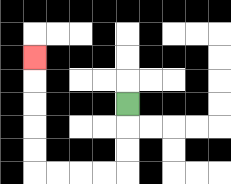{'start': '[5, 4]', 'end': '[1, 2]', 'path_directions': 'D,D,D,L,L,L,L,U,U,U,U,U', 'path_coordinates': '[[5, 4], [5, 5], [5, 6], [5, 7], [4, 7], [3, 7], [2, 7], [1, 7], [1, 6], [1, 5], [1, 4], [1, 3], [1, 2]]'}